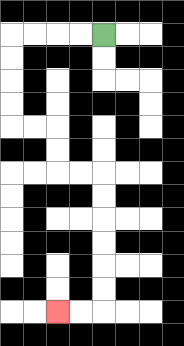{'start': '[4, 1]', 'end': '[2, 13]', 'path_directions': 'L,L,L,L,D,D,D,D,R,R,D,D,R,R,D,D,D,D,D,D,L,L', 'path_coordinates': '[[4, 1], [3, 1], [2, 1], [1, 1], [0, 1], [0, 2], [0, 3], [0, 4], [0, 5], [1, 5], [2, 5], [2, 6], [2, 7], [3, 7], [4, 7], [4, 8], [4, 9], [4, 10], [4, 11], [4, 12], [4, 13], [3, 13], [2, 13]]'}